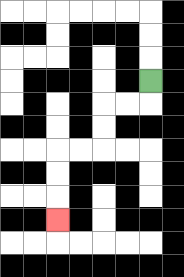{'start': '[6, 3]', 'end': '[2, 9]', 'path_directions': 'D,L,L,D,D,L,L,D,D,D', 'path_coordinates': '[[6, 3], [6, 4], [5, 4], [4, 4], [4, 5], [4, 6], [3, 6], [2, 6], [2, 7], [2, 8], [2, 9]]'}